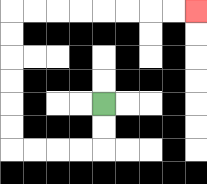{'start': '[4, 4]', 'end': '[8, 0]', 'path_directions': 'D,D,L,L,L,L,U,U,U,U,U,U,R,R,R,R,R,R,R,R', 'path_coordinates': '[[4, 4], [4, 5], [4, 6], [3, 6], [2, 6], [1, 6], [0, 6], [0, 5], [0, 4], [0, 3], [0, 2], [0, 1], [0, 0], [1, 0], [2, 0], [3, 0], [4, 0], [5, 0], [6, 0], [7, 0], [8, 0]]'}